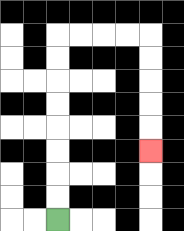{'start': '[2, 9]', 'end': '[6, 6]', 'path_directions': 'U,U,U,U,U,U,U,U,R,R,R,R,D,D,D,D,D', 'path_coordinates': '[[2, 9], [2, 8], [2, 7], [2, 6], [2, 5], [2, 4], [2, 3], [2, 2], [2, 1], [3, 1], [4, 1], [5, 1], [6, 1], [6, 2], [6, 3], [6, 4], [6, 5], [6, 6]]'}